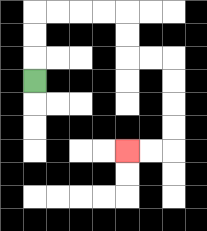{'start': '[1, 3]', 'end': '[5, 6]', 'path_directions': 'U,U,U,R,R,R,R,D,D,R,R,D,D,D,D,L,L', 'path_coordinates': '[[1, 3], [1, 2], [1, 1], [1, 0], [2, 0], [3, 0], [4, 0], [5, 0], [5, 1], [5, 2], [6, 2], [7, 2], [7, 3], [7, 4], [7, 5], [7, 6], [6, 6], [5, 6]]'}